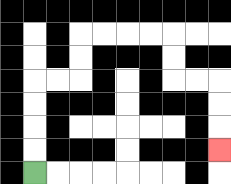{'start': '[1, 7]', 'end': '[9, 6]', 'path_directions': 'U,U,U,U,R,R,U,U,R,R,R,R,D,D,R,R,D,D,D', 'path_coordinates': '[[1, 7], [1, 6], [1, 5], [1, 4], [1, 3], [2, 3], [3, 3], [3, 2], [3, 1], [4, 1], [5, 1], [6, 1], [7, 1], [7, 2], [7, 3], [8, 3], [9, 3], [9, 4], [9, 5], [9, 6]]'}